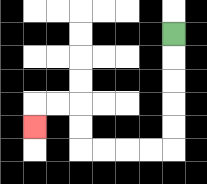{'start': '[7, 1]', 'end': '[1, 5]', 'path_directions': 'D,D,D,D,D,L,L,L,L,U,U,L,L,D', 'path_coordinates': '[[7, 1], [7, 2], [7, 3], [7, 4], [7, 5], [7, 6], [6, 6], [5, 6], [4, 6], [3, 6], [3, 5], [3, 4], [2, 4], [1, 4], [1, 5]]'}